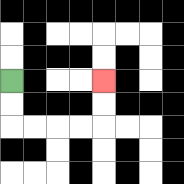{'start': '[0, 3]', 'end': '[4, 3]', 'path_directions': 'D,D,R,R,R,R,U,U', 'path_coordinates': '[[0, 3], [0, 4], [0, 5], [1, 5], [2, 5], [3, 5], [4, 5], [4, 4], [4, 3]]'}